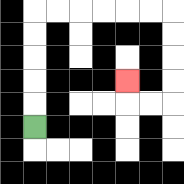{'start': '[1, 5]', 'end': '[5, 3]', 'path_directions': 'U,U,U,U,U,R,R,R,R,R,R,D,D,D,D,L,L,U', 'path_coordinates': '[[1, 5], [1, 4], [1, 3], [1, 2], [1, 1], [1, 0], [2, 0], [3, 0], [4, 0], [5, 0], [6, 0], [7, 0], [7, 1], [7, 2], [7, 3], [7, 4], [6, 4], [5, 4], [5, 3]]'}